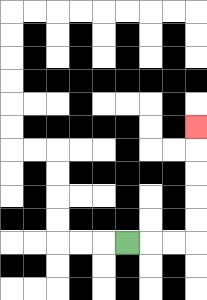{'start': '[5, 10]', 'end': '[8, 5]', 'path_directions': 'R,R,R,U,U,U,U,U', 'path_coordinates': '[[5, 10], [6, 10], [7, 10], [8, 10], [8, 9], [8, 8], [8, 7], [8, 6], [8, 5]]'}